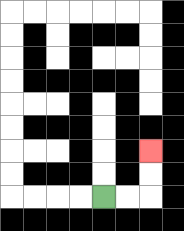{'start': '[4, 8]', 'end': '[6, 6]', 'path_directions': 'R,R,U,U', 'path_coordinates': '[[4, 8], [5, 8], [6, 8], [6, 7], [6, 6]]'}